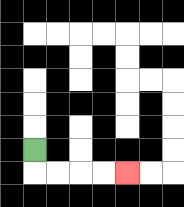{'start': '[1, 6]', 'end': '[5, 7]', 'path_directions': 'D,R,R,R,R', 'path_coordinates': '[[1, 6], [1, 7], [2, 7], [3, 7], [4, 7], [5, 7]]'}